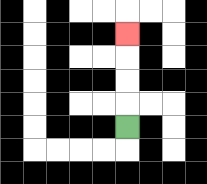{'start': '[5, 5]', 'end': '[5, 1]', 'path_directions': 'U,U,U,U', 'path_coordinates': '[[5, 5], [5, 4], [5, 3], [5, 2], [5, 1]]'}